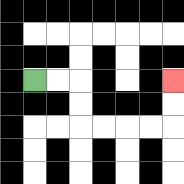{'start': '[1, 3]', 'end': '[7, 3]', 'path_directions': 'R,R,D,D,R,R,R,R,U,U', 'path_coordinates': '[[1, 3], [2, 3], [3, 3], [3, 4], [3, 5], [4, 5], [5, 5], [6, 5], [7, 5], [7, 4], [7, 3]]'}